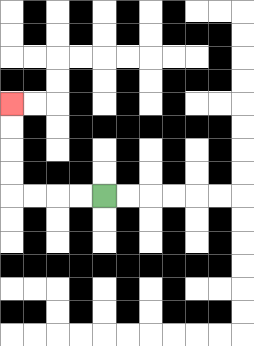{'start': '[4, 8]', 'end': '[0, 4]', 'path_directions': 'L,L,L,L,U,U,U,U', 'path_coordinates': '[[4, 8], [3, 8], [2, 8], [1, 8], [0, 8], [0, 7], [0, 6], [0, 5], [0, 4]]'}